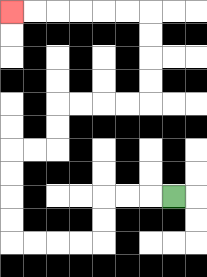{'start': '[7, 8]', 'end': '[0, 0]', 'path_directions': 'L,L,L,D,D,L,L,L,L,U,U,U,U,R,R,U,U,R,R,R,R,U,U,U,U,L,L,L,L,L,L', 'path_coordinates': '[[7, 8], [6, 8], [5, 8], [4, 8], [4, 9], [4, 10], [3, 10], [2, 10], [1, 10], [0, 10], [0, 9], [0, 8], [0, 7], [0, 6], [1, 6], [2, 6], [2, 5], [2, 4], [3, 4], [4, 4], [5, 4], [6, 4], [6, 3], [6, 2], [6, 1], [6, 0], [5, 0], [4, 0], [3, 0], [2, 0], [1, 0], [0, 0]]'}